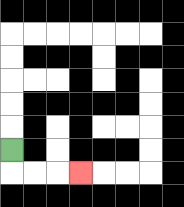{'start': '[0, 6]', 'end': '[3, 7]', 'path_directions': 'D,R,R,R', 'path_coordinates': '[[0, 6], [0, 7], [1, 7], [2, 7], [3, 7]]'}